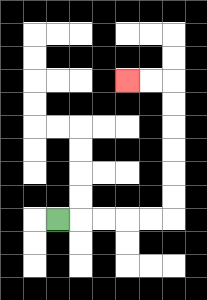{'start': '[2, 9]', 'end': '[5, 3]', 'path_directions': 'R,R,R,R,R,U,U,U,U,U,U,L,L', 'path_coordinates': '[[2, 9], [3, 9], [4, 9], [5, 9], [6, 9], [7, 9], [7, 8], [7, 7], [7, 6], [7, 5], [7, 4], [7, 3], [6, 3], [5, 3]]'}